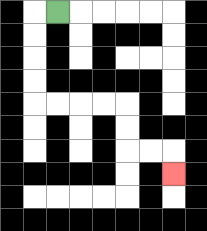{'start': '[2, 0]', 'end': '[7, 7]', 'path_directions': 'L,D,D,D,D,R,R,R,R,D,D,R,R,D', 'path_coordinates': '[[2, 0], [1, 0], [1, 1], [1, 2], [1, 3], [1, 4], [2, 4], [3, 4], [4, 4], [5, 4], [5, 5], [5, 6], [6, 6], [7, 6], [7, 7]]'}